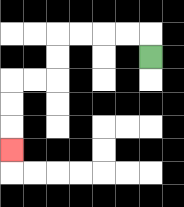{'start': '[6, 2]', 'end': '[0, 6]', 'path_directions': 'U,L,L,L,L,D,D,L,L,D,D,D', 'path_coordinates': '[[6, 2], [6, 1], [5, 1], [4, 1], [3, 1], [2, 1], [2, 2], [2, 3], [1, 3], [0, 3], [0, 4], [0, 5], [0, 6]]'}